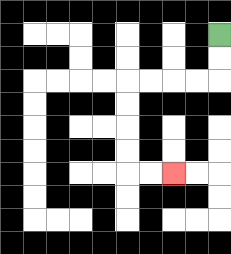{'start': '[9, 1]', 'end': '[7, 7]', 'path_directions': 'D,D,L,L,L,L,D,D,D,D,R,R', 'path_coordinates': '[[9, 1], [9, 2], [9, 3], [8, 3], [7, 3], [6, 3], [5, 3], [5, 4], [5, 5], [5, 6], [5, 7], [6, 7], [7, 7]]'}